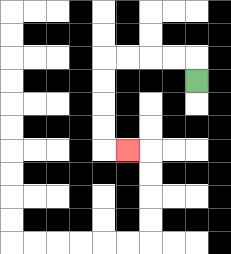{'start': '[8, 3]', 'end': '[5, 6]', 'path_directions': 'U,L,L,L,L,D,D,D,D,R', 'path_coordinates': '[[8, 3], [8, 2], [7, 2], [6, 2], [5, 2], [4, 2], [4, 3], [4, 4], [4, 5], [4, 6], [5, 6]]'}